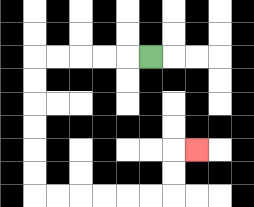{'start': '[6, 2]', 'end': '[8, 6]', 'path_directions': 'L,L,L,L,L,D,D,D,D,D,D,R,R,R,R,R,R,U,U,R', 'path_coordinates': '[[6, 2], [5, 2], [4, 2], [3, 2], [2, 2], [1, 2], [1, 3], [1, 4], [1, 5], [1, 6], [1, 7], [1, 8], [2, 8], [3, 8], [4, 8], [5, 8], [6, 8], [7, 8], [7, 7], [7, 6], [8, 6]]'}